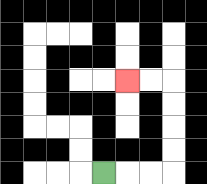{'start': '[4, 7]', 'end': '[5, 3]', 'path_directions': 'R,R,R,U,U,U,U,L,L', 'path_coordinates': '[[4, 7], [5, 7], [6, 7], [7, 7], [7, 6], [7, 5], [7, 4], [7, 3], [6, 3], [5, 3]]'}